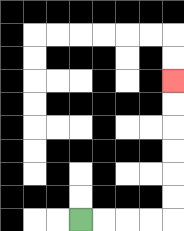{'start': '[3, 9]', 'end': '[7, 3]', 'path_directions': 'R,R,R,R,U,U,U,U,U,U', 'path_coordinates': '[[3, 9], [4, 9], [5, 9], [6, 9], [7, 9], [7, 8], [7, 7], [7, 6], [7, 5], [7, 4], [7, 3]]'}